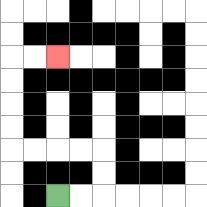{'start': '[2, 8]', 'end': '[2, 2]', 'path_directions': 'R,R,U,U,L,L,L,L,U,U,U,U,R,R', 'path_coordinates': '[[2, 8], [3, 8], [4, 8], [4, 7], [4, 6], [3, 6], [2, 6], [1, 6], [0, 6], [0, 5], [0, 4], [0, 3], [0, 2], [1, 2], [2, 2]]'}